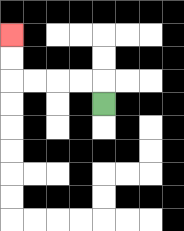{'start': '[4, 4]', 'end': '[0, 1]', 'path_directions': 'U,L,L,L,L,U,U', 'path_coordinates': '[[4, 4], [4, 3], [3, 3], [2, 3], [1, 3], [0, 3], [0, 2], [0, 1]]'}